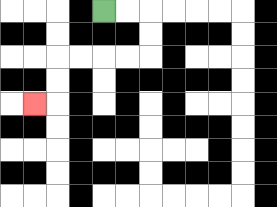{'start': '[4, 0]', 'end': '[1, 4]', 'path_directions': 'R,R,D,D,L,L,L,L,D,D,L', 'path_coordinates': '[[4, 0], [5, 0], [6, 0], [6, 1], [6, 2], [5, 2], [4, 2], [3, 2], [2, 2], [2, 3], [2, 4], [1, 4]]'}